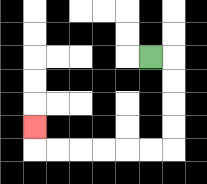{'start': '[6, 2]', 'end': '[1, 5]', 'path_directions': 'R,D,D,D,D,L,L,L,L,L,L,U', 'path_coordinates': '[[6, 2], [7, 2], [7, 3], [7, 4], [7, 5], [7, 6], [6, 6], [5, 6], [4, 6], [3, 6], [2, 6], [1, 6], [1, 5]]'}